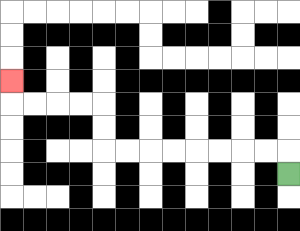{'start': '[12, 7]', 'end': '[0, 3]', 'path_directions': 'U,L,L,L,L,L,L,L,L,U,U,L,L,L,L,U', 'path_coordinates': '[[12, 7], [12, 6], [11, 6], [10, 6], [9, 6], [8, 6], [7, 6], [6, 6], [5, 6], [4, 6], [4, 5], [4, 4], [3, 4], [2, 4], [1, 4], [0, 4], [0, 3]]'}